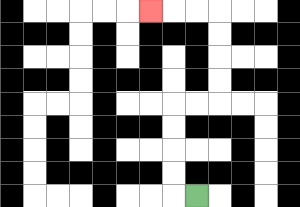{'start': '[8, 8]', 'end': '[6, 0]', 'path_directions': 'L,U,U,U,U,R,R,U,U,U,U,L,L,L', 'path_coordinates': '[[8, 8], [7, 8], [7, 7], [7, 6], [7, 5], [7, 4], [8, 4], [9, 4], [9, 3], [9, 2], [9, 1], [9, 0], [8, 0], [7, 0], [6, 0]]'}